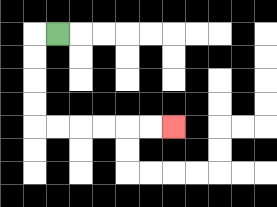{'start': '[2, 1]', 'end': '[7, 5]', 'path_directions': 'L,D,D,D,D,R,R,R,R,R,R', 'path_coordinates': '[[2, 1], [1, 1], [1, 2], [1, 3], [1, 4], [1, 5], [2, 5], [3, 5], [4, 5], [5, 5], [6, 5], [7, 5]]'}